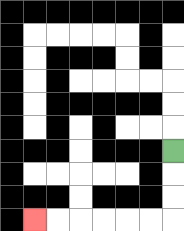{'start': '[7, 6]', 'end': '[1, 9]', 'path_directions': 'D,D,D,L,L,L,L,L,L', 'path_coordinates': '[[7, 6], [7, 7], [7, 8], [7, 9], [6, 9], [5, 9], [4, 9], [3, 9], [2, 9], [1, 9]]'}